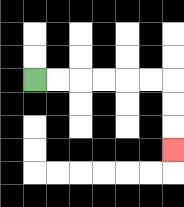{'start': '[1, 3]', 'end': '[7, 6]', 'path_directions': 'R,R,R,R,R,R,D,D,D', 'path_coordinates': '[[1, 3], [2, 3], [3, 3], [4, 3], [5, 3], [6, 3], [7, 3], [7, 4], [7, 5], [7, 6]]'}